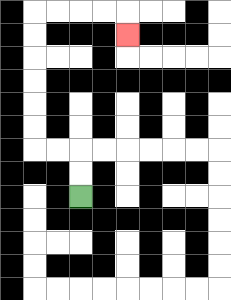{'start': '[3, 8]', 'end': '[5, 1]', 'path_directions': 'U,U,L,L,U,U,U,U,U,U,R,R,R,R,D', 'path_coordinates': '[[3, 8], [3, 7], [3, 6], [2, 6], [1, 6], [1, 5], [1, 4], [1, 3], [1, 2], [1, 1], [1, 0], [2, 0], [3, 0], [4, 0], [5, 0], [5, 1]]'}